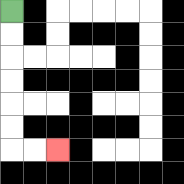{'start': '[0, 0]', 'end': '[2, 6]', 'path_directions': 'D,D,D,D,D,D,R,R', 'path_coordinates': '[[0, 0], [0, 1], [0, 2], [0, 3], [0, 4], [0, 5], [0, 6], [1, 6], [2, 6]]'}